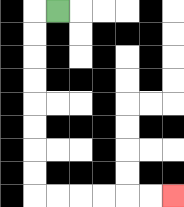{'start': '[2, 0]', 'end': '[7, 8]', 'path_directions': 'L,D,D,D,D,D,D,D,D,R,R,R,R,R,R', 'path_coordinates': '[[2, 0], [1, 0], [1, 1], [1, 2], [1, 3], [1, 4], [1, 5], [1, 6], [1, 7], [1, 8], [2, 8], [3, 8], [4, 8], [5, 8], [6, 8], [7, 8]]'}